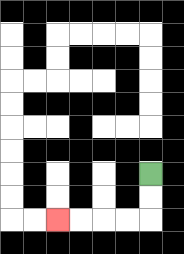{'start': '[6, 7]', 'end': '[2, 9]', 'path_directions': 'D,D,L,L,L,L', 'path_coordinates': '[[6, 7], [6, 8], [6, 9], [5, 9], [4, 9], [3, 9], [2, 9]]'}